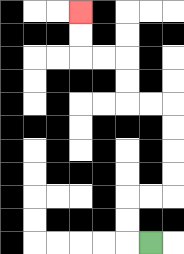{'start': '[6, 10]', 'end': '[3, 0]', 'path_directions': 'L,U,U,R,R,U,U,U,U,L,L,U,U,L,L,U,U', 'path_coordinates': '[[6, 10], [5, 10], [5, 9], [5, 8], [6, 8], [7, 8], [7, 7], [7, 6], [7, 5], [7, 4], [6, 4], [5, 4], [5, 3], [5, 2], [4, 2], [3, 2], [3, 1], [3, 0]]'}